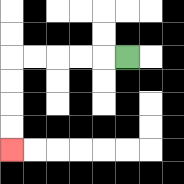{'start': '[5, 2]', 'end': '[0, 6]', 'path_directions': 'L,L,L,L,L,D,D,D,D', 'path_coordinates': '[[5, 2], [4, 2], [3, 2], [2, 2], [1, 2], [0, 2], [0, 3], [0, 4], [0, 5], [0, 6]]'}